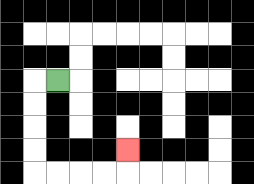{'start': '[2, 3]', 'end': '[5, 6]', 'path_directions': 'L,D,D,D,D,R,R,R,R,U', 'path_coordinates': '[[2, 3], [1, 3], [1, 4], [1, 5], [1, 6], [1, 7], [2, 7], [3, 7], [4, 7], [5, 7], [5, 6]]'}